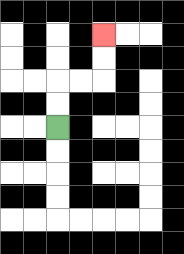{'start': '[2, 5]', 'end': '[4, 1]', 'path_directions': 'U,U,R,R,U,U', 'path_coordinates': '[[2, 5], [2, 4], [2, 3], [3, 3], [4, 3], [4, 2], [4, 1]]'}